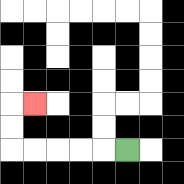{'start': '[5, 6]', 'end': '[1, 4]', 'path_directions': 'L,L,L,L,L,U,U,R', 'path_coordinates': '[[5, 6], [4, 6], [3, 6], [2, 6], [1, 6], [0, 6], [0, 5], [0, 4], [1, 4]]'}